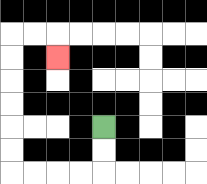{'start': '[4, 5]', 'end': '[2, 2]', 'path_directions': 'D,D,L,L,L,L,U,U,U,U,U,U,R,R,D', 'path_coordinates': '[[4, 5], [4, 6], [4, 7], [3, 7], [2, 7], [1, 7], [0, 7], [0, 6], [0, 5], [0, 4], [0, 3], [0, 2], [0, 1], [1, 1], [2, 1], [2, 2]]'}